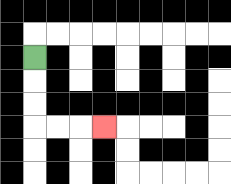{'start': '[1, 2]', 'end': '[4, 5]', 'path_directions': 'D,D,D,R,R,R', 'path_coordinates': '[[1, 2], [1, 3], [1, 4], [1, 5], [2, 5], [3, 5], [4, 5]]'}